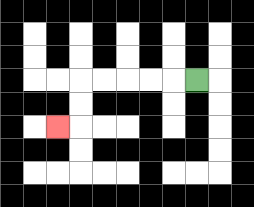{'start': '[8, 3]', 'end': '[2, 5]', 'path_directions': 'L,L,L,L,L,D,D,L', 'path_coordinates': '[[8, 3], [7, 3], [6, 3], [5, 3], [4, 3], [3, 3], [3, 4], [3, 5], [2, 5]]'}